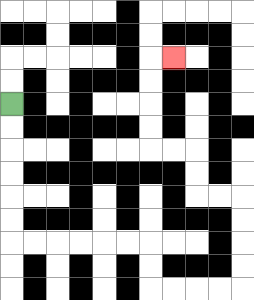{'start': '[0, 4]', 'end': '[7, 2]', 'path_directions': 'D,D,D,D,D,D,R,R,R,R,R,R,D,D,R,R,R,R,U,U,U,U,L,L,U,U,L,L,U,U,U,U,R', 'path_coordinates': '[[0, 4], [0, 5], [0, 6], [0, 7], [0, 8], [0, 9], [0, 10], [1, 10], [2, 10], [3, 10], [4, 10], [5, 10], [6, 10], [6, 11], [6, 12], [7, 12], [8, 12], [9, 12], [10, 12], [10, 11], [10, 10], [10, 9], [10, 8], [9, 8], [8, 8], [8, 7], [8, 6], [7, 6], [6, 6], [6, 5], [6, 4], [6, 3], [6, 2], [7, 2]]'}